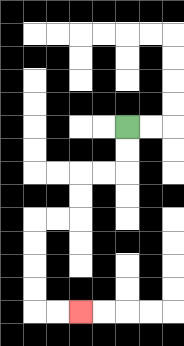{'start': '[5, 5]', 'end': '[3, 13]', 'path_directions': 'D,D,L,L,D,D,L,L,D,D,D,D,R,R', 'path_coordinates': '[[5, 5], [5, 6], [5, 7], [4, 7], [3, 7], [3, 8], [3, 9], [2, 9], [1, 9], [1, 10], [1, 11], [1, 12], [1, 13], [2, 13], [3, 13]]'}